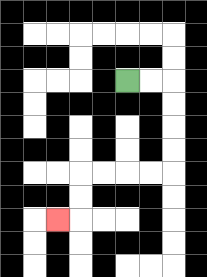{'start': '[5, 3]', 'end': '[2, 9]', 'path_directions': 'R,R,D,D,D,D,L,L,L,L,D,D,L', 'path_coordinates': '[[5, 3], [6, 3], [7, 3], [7, 4], [7, 5], [7, 6], [7, 7], [6, 7], [5, 7], [4, 7], [3, 7], [3, 8], [3, 9], [2, 9]]'}